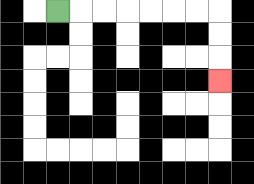{'start': '[2, 0]', 'end': '[9, 3]', 'path_directions': 'R,R,R,R,R,R,R,D,D,D', 'path_coordinates': '[[2, 0], [3, 0], [4, 0], [5, 0], [6, 0], [7, 0], [8, 0], [9, 0], [9, 1], [9, 2], [9, 3]]'}